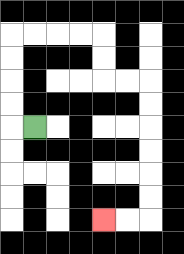{'start': '[1, 5]', 'end': '[4, 9]', 'path_directions': 'L,U,U,U,U,R,R,R,R,D,D,R,R,D,D,D,D,D,D,L,L', 'path_coordinates': '[[1, 5], [0, 5], [0, 4], [0, 3], [0, 2], [0, 1], [1, 1], [2, 1], [3, 1], [4, 1], [4, 2], [4, 3], [5, 3], [6, 3], [6, 4], [6, 5], [6, 6], [6, 7], [6, 8], [6, 9], [5, 9], [4, 9]]'}